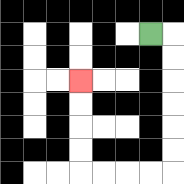{'start': '[6, 1]', 'end': '[3, 3]', 'path_directions': 'R,D,D,D,D,D,D,L,L,L,L,U,U,U,U', 'path_coordinates': '[[6, 1], [7, 1], [7, 2], [7, 3], [7, 4], [7, 5], [7, 6], [7, 7], [6, 7], [5, 7], [4, 7], [3, 7], [3, 6], [3, 5], [3, 4], [3, 3]]'}